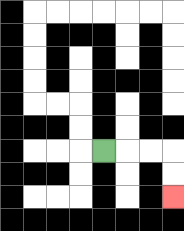{'start': '[4, 6]', 'end': '[7, 8]', 'path_directions': 'R,R,R,D,D', 'path_coordinates': '[[4, 6], [5, 6], [6, 6], [7, 6], [7, 7], [7, 8]]'}